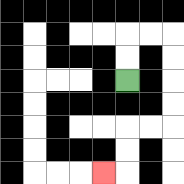{'start': '[5, 3]', 'end': '[4, 7]', 'path_directions': 'U,U,R,R,D,D,D,D,L,L,D,D,L', 'path_coordinates': '[[5, 3], [5, 2], [5, 1], [6, 1], [7, 1], [7, 2], [7, 3], [7, 4], [7, 5], [6, 5], [5, 5], [5, 6], [5, 7], [4, 7]]'}